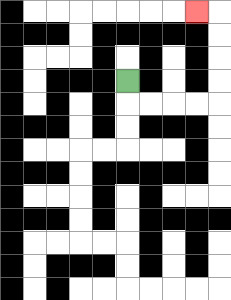{'start': '[5, 3]', 'end': '[8, 0]', 'path_directions': 'D,R,R,R,R,U,U,U,U,L', 'path_coordinates': '[[5, 3], [5, 4], [6, 4], [7, 4], [8, 4], [9, 4], [9, 3], [9, 2], [9, 1], [9, 0], [8, 0]]'}